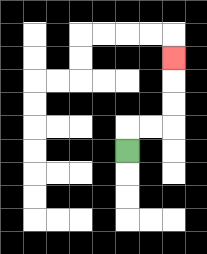{'start': '[5, 6]', 'end': '[7, 2]', 'path_directions': 'U,R,R,U,U,U', 'path_coordinates': '[[5, 6], [5, 5], [6, 5], [7, 5], [7, 4], [7, 3], [7, 2]]'}